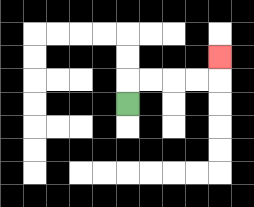{'start': '[5, 4]', 'end': '[9, 2]', 'path_directions': 'U,R,R,R,R,U', 'path_coordinates': '[[5, 4], [5, 3], [6, 3], [7, 3], [8, 3], [9, 3], [9, 2]]'}